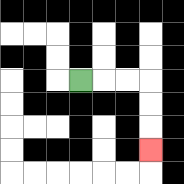{'start': '[3, 3]', 'end': '[6, 6]', 'path_directions': 'R,R,R,D,D,D', 'path_coordinates': '[[3, 3], [4, 3], [5, 3], [6, 3], [6, 4], [6, 5], [6, 6]]'}